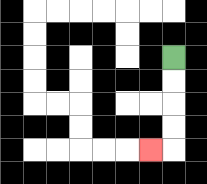{'start': '[7, 2]', 'end': '[6, 6]', 'path_directions': 'D,D,D,D,L', 'path_coordinates': '[[7, 2], [7, 3], [7, 4], [7, 5], [7, 6], [6, 6]]'}